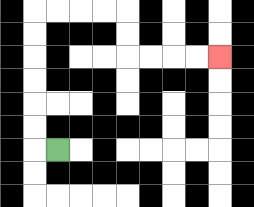{'start': '[2, 6]', 'end': '[9, 2]', 'path_directions': 'L,U,U,U,U,U,U,R,R,R,R,D,D,R,R,R,R', 'path_coordinates': '[[2, 6], [1, 6], [1, 5], [1, 4], [1, 3], [1, 2], [1, 1], [1, 0], [2, 0], [3, 0], [4, 0], [5, 0], [5, 1], [5, 2], [6, 2], [7, 2], [8, 2], [9, 2]]'}